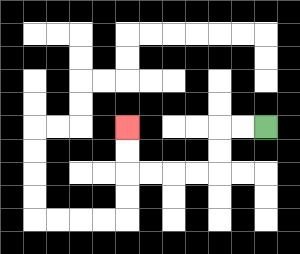{'start': '[11, 5]', 'end': '[5, 5]', 'path_directions': 'L,L,D,D,L,L,L,L,U,U', 'path_coordinates': '[[11, 5], [10, 5], [9, 5], [9, 6], [9, 7], [8, 7], [7, 7], [6, 7], [5, 7], [5, 6], [5, 5]]'}